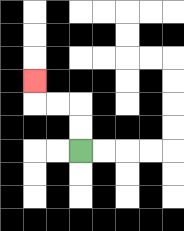{'start': '[3, 6]', 'end': '[1, 3]', 'path_directions': 'U,U,L,L,U', 'path_coordinates': '[[3, 6], [3, 5], [3, 4], [2, 4], [1, 4], [1, 3]]'}